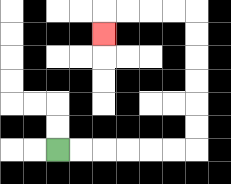{'start': '[2, 6]', 'end': '[4, 1]', 'path_directions': 'R,R,R,R,R,R,U,U,U,U,U,U,L,L,L,L,D', 'path_coordinates': '[[2, 6], [3, 6], [4, 6], [5, 6], [6, 6], [7, 6], [8, 6], [8, 5], [8, 4], [8, 3], [8, 2], [8, 1], [8, 0], [7, 0], [6, 0], [5, 0], [4, 0], [4, 1]]'}